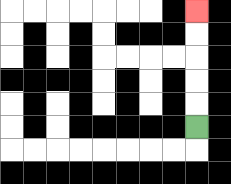{'start': '[8, 5]', 'end': '[8, 0]', 'path_directions': 'U,U,U,U,U', 'path_coordinates': '[[8, 5], [8, 4], [8, 3], [8, 2], [8, 1], [8, 0]]'}